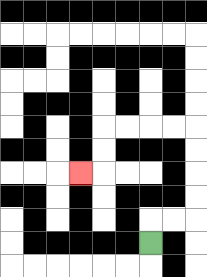{'start': '[6, 10]', 'end': '[3, 7]', 'path_directions': 'U,R,R,U,U,U,U,L,L,L,L,D,D,L', 'path_coordinates': '[[6, 10], [6, 9], [7, 9], [8, 9], [8, 8], [8, 7], [8, 6], [8, 5], [7, 5], [6, 5], [5, 5], [4, 5], [4, 6], [4, 7], [3, 7]]'}